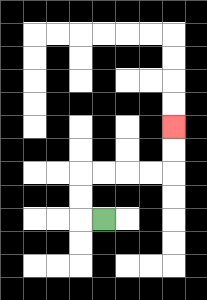{'start': '[4, 9]', 'end': '[7, 5]', 'path_directions': 'L,U,U,R,R,R,R,U,U', 'path_coordinates': '[[4, 9], [3, 9], [3, 8], [3, 7], [4, 7], [5, 7], [6, 7], [7, 7], [7, 6], [7, 5]]'}